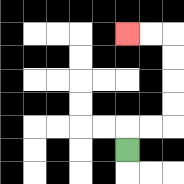{'start': '[5, 6]', 'end': '[5, 1]', 'path_directions': 'U,R,R,U,U,U,U,L,L', 'path_coordinates': '[[5, 6], [5, 5], [6, 5], [7, 5], [7, 4], [7, 3], [7, 2], [7, 1], [6, 1], [5, 1]]'}